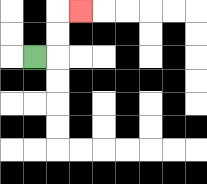{'start': '[1, 2]', 'end': '[3, 0]', 'path_directions': 'R,U,U,R', 'path_coordinates': '[[1, 2], [2, 2], [2, 1], [2, 0], [3, 0]]'}